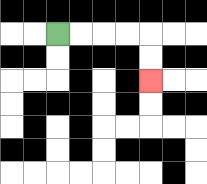{'start': '[2, 1]', 'end': '[6, 3]', 'path_directions': 'R,R,R,R,D,D', 'path_coordinates': '[[2, 1], [3, 1], [4, 1], [5, 1], [6, 1], [6, 2], [6, 3]]'}